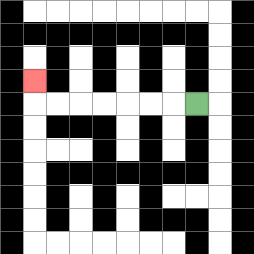{'start': '[8, 4]', 'end': '[1, 3]', 'path_directions': 'L,L,L,L,L,L,L,U', 'path_coordinates': '[[8, 4], [7, 4], [6, 4], [5, 4], [4, 4], [3, 4], [2, 4], [1, 4], [1, 3]]'}